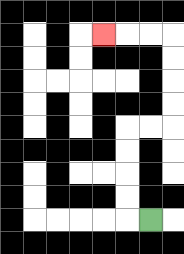{'start': '[6, 9]', 'end': '[4, 1]', 'path_directions': 'L,U,U,U,U,R,R,U,U,U,U,L,L,L', 'path_coordinates': '[[6, 9], [5, 9], [5, 8], [5, 7], [5, 6], [5, 5], [6, 5], [7, 5], [7, 4], [7, 3], [7, 2], [7, 1], [6, 1], [5, 1], [4, 1]]'}